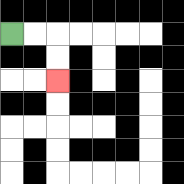{'start': '[0, 1]', 'end': '[2, 3]', 'path_directions': 'R,R,D,D', 'path_coordinates': '[[0, 1], [1, 1], [2, 1], [2, 2], [2, 3]]'}